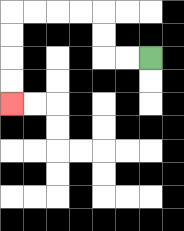{'start': '[6, 2]', 'end': '[0, 4]', 'path_directions': 'L,L,U,U,L,L,L,L,D,D,D,D', 'path_coordinates': '[[6, 2], [5, 2], [4, 2], [4, 1], [4, 0], [3, 0], [2, 0], [1, 0], [0, 0], [0, 1], [0, 2], [0, 3], [0, 4]]'}